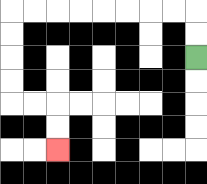{'start': '[8, 2]', 'end': '[2, 6]', 'path_directions': 'U,U,L,L,L,L,L,L,L,L,D,D,D,D,R,R,D,D', 'path_coordinates': '[[8, 2], [8, 1], [8, 0], [7, 0], [6, 0], [5, 0], [4, 0], [3, 0], [2, 0], [1, 0], [0, 0], [0, 1], [0, 2], [0, 3], [0, 4], [1, 4], [2, 4], [2, 5], [2, 6]]'}